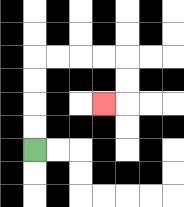{'start': '[1, 6]', 'end': '[4, 4]', 'path_directions': 'U,U,U,U,R,R,R,R,D,D,L', 'path_coordinates': '[[1, 6], [1, 5], [1, 4], [1, 3], [1, 2], [2, 2], [3, 2], [4, 2], [5, 2], [5, 3], [5, 4], [4, 4]]'}